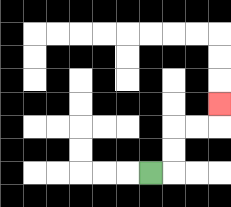{'start': '[6, 7]', 'end': '[9, 4]', 'path_directions': 'R,U,U,R,R,U', 'path_coordinates': '[[6, 7], [7, 7], [7, 6], [7, 5], [8, 5], [9, 5], [9, 4]]'}